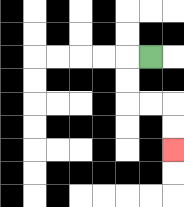{'start': '[6, 2]', 'end': '[7, 6]', 'path_directions': 'L,D,D,R,R,D,D', 'path_coordinates': '[[6, 2], [5, 2], [5, 3], [5, 4], [6, 4], [7, 4], [7, 5], [7, 6]]'}